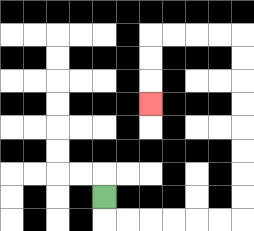{'start': '[4, 8]', 'end': '[6, 4]', 'path_directions': 'D,R,R,R,R,R,R,U,U,U,U,U,U,U,U,L,L,L,L,D,D,D', 'path_coordinates': '[[4, 8], [4, 9], [5, 9], [6, 9], [7, 9], [8, 9], [9, 9], [10, 9], [10, 8], [10, 7], [10, 6], [10, 5], [10, 4], [10, 3], [10, 2], [10, 1], [9, 1], [8, 1], [7, 1], [6, 1], [6, 2], [6, 3], [6, 4]]'}